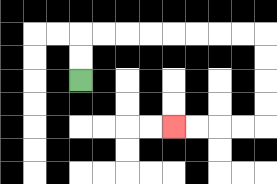{'start': '[3, 3]', 'end': '[7, 5]', 'path_directions': 'U,U,R,R,R,R,R,R,R,R,D,D,D,D,L,L,L,L', 'path_coordinates': '[[3, 3], [3, 2], [3, 1], [4, 1], [5, 1], [6, 1], [7, 1], [8, 1], [9, 1], [10, 1], [11, 1], [11, 2], [11, 3], [11, 4], [11, 5], [10, 5], [9, 5], [8, 5], [7, 5]]'}